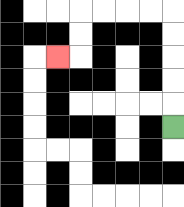{'start': '[7, 5]', 'end': '[2, 2]', 'path_directions': 'U,U,U,U,U,L,L,L,L,D,D,L', 'path_coordinates': '[[7, 5], [7, 4], [7, 3], [7, 2], [7, 1], [7, 0], [6, 0], [5, 0], [4, 0], [3, 0], [3, 1], [3, 2], [2, 2]]'}